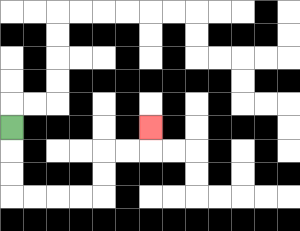{'start': '[0, 5]', 'end': '[6, 5]', 'path_directions': 'D,D,D,R,R,R,R,U,U,R,R,U', 'path_coordinates': '[[0, 5], [0, 6], [0, 7], [0, 8], [1, 8], [2, 8], [3, 8], [4, 8], [4, 7], [4, 6], [5, 6], [6, 6], [6, 5]]'}